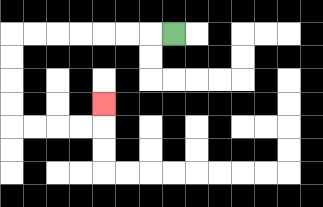{'start': '[7, 1]', 'end': '[4, 4]', 'path_directions': 'L,L,L,L,L,L,L,D,D,D,D,R,R,R,R,U', 'path_coordinates': '[[7, 1], [6, 1], [5, 1], [4, 1], [3, 1], [2, 1], [1, 1], [0, 1], [0, 2], [0, 3], [0, 4], [0, 5], [1, 5], [2, 5], [3, 5], [4, 5], [4, 4]]'}